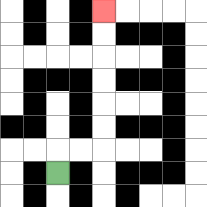{'start': '[2, 7]', 'end': '[4, 0]', 'path_directions': 'U,R,R,U,U,U,U,U,U', 'path_coordinates': '[[2, 7], [2, 6], [3, 6], [4, 6], [4, 5], [4, 4], [4, 3], [4, 2], [4, 1], [4, 0]]'}